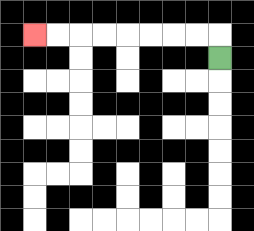{'start': '[9, 2]', 'end': '[1, 1]', 'path_directions': 'U,L,L,L,L,L,L,L,L', 'path_coordinates': '[[9, 2], [9, 1], [8, 1], [7, 1], [6, 1], [5, 1], [4, 1], [3, 1], [2, 1], [1, 1]]'}